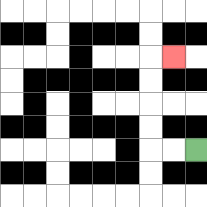{'start': '[8, 6]', 'end': '[7, 2]', 'path_directions': 'L,L,U,U,U,U,R', 'path_coordinates': '[[8, 6], [7, 6], [6, 6], [6, 5], [6, 4], [6, 3], [6, 2], [7, 2]]'}